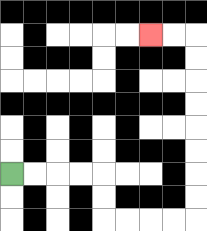{'start': '[0, 7]', 'end': '[6, 1]', 'path_directions': 'R,R,R,R,D,D,R,R,R,R,U,U,U,U,U,U,U,U,L,L', 'path_coordinates': '[[0, 7], [1, 7], [2, 7], [3, 7], [4, 7], [4, 8], [4, 9], [5, 9], [6, 9], [7, 9], [8, 9], [8, 8], [8, 7], [8, 6], [8, 5], [8, 4], [8, 3], [8, 2], [8, 1], [7, 1], [6, 1]]'}